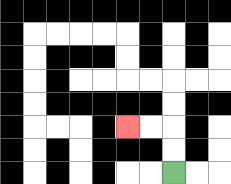{'start': '[7, 7]', 'end': '[5, 5]', 'path_directions': 'U,U,L,L', 'path_coordinates': '[[7, 7], [7, 6], [7, 5], [6, 5], [5, 5]]'}